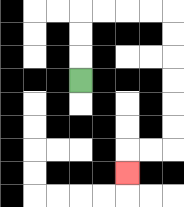{'start': '[3, 3]', 'end': '[5, 7]', 'path_directions': 'U,U,U,R,R,R,R,D,D,D,D,D,D,L,L,D', 'path_coordinates': '[[3, 3], [3, 2], [3, 1], [3, 0], [4, 0], [5, 0], [6, 0], [7, 0], [7, 1], [7, 2], [7, 3], [7, 4], [7, 5], [7, 6], [6, 6], [5, 6], [5, 7]]'}